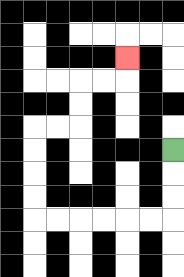{'start': '[7, 6]', 'end': '[5, 2]', 'path_directions': 'D,D,D,L,L,L,L,L,L,U,U,U,U,R,R,U,U,R,R,U', 'path_coordinates': '[[7, 6], [7, 7], [7, 8], [7, 9], [6, 9], [5, 9], [4, 9], [3, 9], [2, 9], [1, 9], [1, 8], [1, 7], [1, 6], [1, 5], [2, 5], [3, 5], [3, 4], [3, 3], [4, 3], [5, 3], [5, 2]]'}